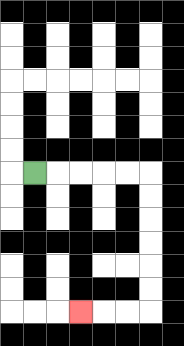{'start': '[1, 7]', 'end': '[3, 13]', 'path_directions': 'R,R,R,R,R,D,D,D,D,D,D,L,L,L', 'path_coordinates': '[[1, 7], [2, 7], [3, 7], [4, 7], [5, 7], [6, 7], [6, 8], [6, 9], [6, 10], [6, 11], [6, 12], [6, 13], [5, 13], [4, 13], [3, 13]]'}